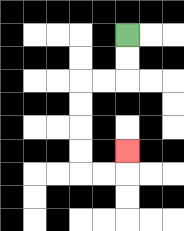{'start': '[5, 1]', 'end': '[5, 6]', 'path_directions': 'D,D,L,L,D,D,D,D,R,R,U', 'path_coordinates': '[[5, 1], [5, 2], [5, 3], [4, 3], [3, 3], [3, 4], [3, 5], [3, 6], [3, 7], [4, 7], [5, 7], [5, 6]]'}